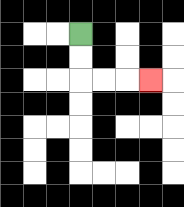{'start': '[3, 1]', 'end': '[6, 3]', 'path_directions': 'D,D,R,R,R', 'path_coordinates': '[[3, 1], [3, 2], [3, 3], [4, 3], [5, 3], [6, 3]]'}